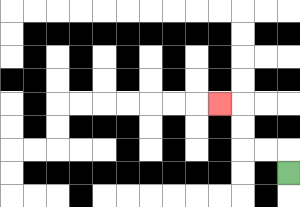{'start': '[12, 7]', 'end': '[9, 4]', 'path_directions': 'U,L,L,U,U,L', 'path_coordinates': '[[12, 7], [12, 6], [11, 6], [10, 6], [10, 5], [10, 4], [9, 4]]'}